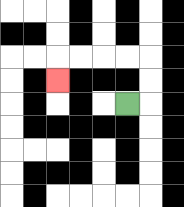{'start': '[5, 4]', 'end': '[2, 3]', 'path_directions': 'R,U,U,L,L,L,L,D', 'path_coordinates': '[[5, 4], [6, 4], [6, 3], [6, 2], [5, 2], [4, 2], [3, 2], [2, 2], [2, 3]]'}